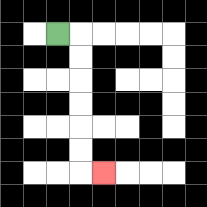{'start': '[2, 1]', 'end': '[4, 7]', 'path_directions': 'R,D,D,D,D,D,D,R', 'path_coordinates': '[[2, 1], [3, 1], [3, 2], [3, 3], [3, 4], [3, 5], [3, 6], [3, 7], [4, 7]]'}